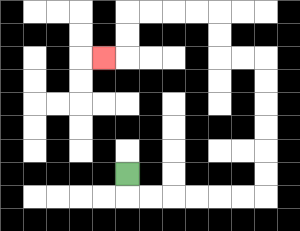{'start': '[5, 7]', 'end': '[4, 2]', 'path_directions': 'D,R,R,R,R,R,R,U,U,U,U,U,U,L,L,U,U,L,L,L,L,D,D,L', 'path_coordinates': '[[5, 7], [5, 8], [6, 8], [7, 8], [8, 8], [9, 8], [10, 8], [11, 8], [11, 7], [11, 6], [11, 5], [11, 4], [11, 3], [11, 2], [10, 2], [9, 2], [9, 1], [9, 0], [8, 0], [7, 0], [6, 0], [5, 0], [5, 1], [5, 2], [4, 2]]'}